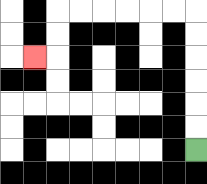{'start': '[8, 6]', 'end': '[1, 2]', 'path_directions': 'U,U,U,U,U,U,L,L,L,L,L,L,D,D,L', 'path_coordinates': '[[8, 6], [8, 5], [8, 4], [8, 3], [8, 2], [8, 1], [8, 0], [7, 0], [6, 0], [5, 0], [4, 0], [3, 0], [2, 0], [2, 1], [2, 2], [1, 2]]'}